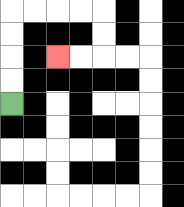{'start': '[0, 4]', 'end': '[2, 2]', 'path_directions': 'U,U,U,U,R,R,R,R,D,D,L,L', 'path_coordinates': '[[0, 4], [0, 3], [0, 2], [0, 1], [0, 0], [1, 0], [2, 0], [3, 0], [4, 0], [4, 1], [4, 2], [3, 2], [2, 2]]'}